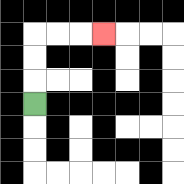{'start': '[1, 4]', 'end': '[4, 1]', 'path_directions': 'U,U,U,R,R,R', 'path_coordinates': '[[1, 4], [1, 3], [1, 2], [1, 1], [2, 1], [3, 1], [4, 1]]'}